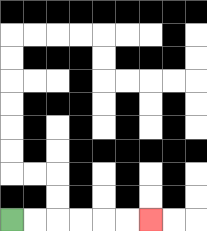{'start': '[0, 9]', 'end': '[6, 9]', 'path_directions': 'R,R,R,R,R,R', 'path_coordinates': '[[0, 9], [1, 9], [2, 9], [3, 9], [4, 9], [5, 9], [6, 9]]'}